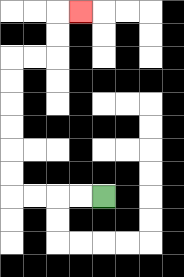{'start': '[4, 8]', 'end': '[3, 0]', 'path_directions': 'L,L,L,L,U,U,U,U,U,U,R,R,U,U,R', 'path_coordinates': '[[4, 8], [3, 8], [2, 8], [1, 8], [0, 8], [0, 7], [0, 6], [0, 5], [0, 4], [0, 3], [0, 2], [1, 2], [2, 2], [2, 1], [2, 0], [3, 0]]'}